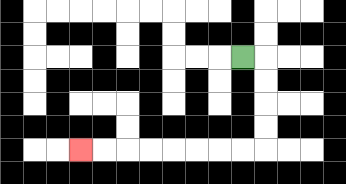{'start': '[10, 2]', 'end': '[3, 6]', 'path_directions': 'R,D,D,D,D,L,L,L,L,L,L,L,L', 'path_coordinates': '[[10, 2], [11, 2], [11, 3], [11, 4], [11, 5], [11, 6], [10, 6], [9, 6], [8, 6], [7, 6], [6, 6], [5, 6], [4, 6], [3, 6]]'}